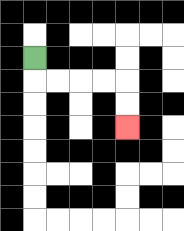{'start': '[1, 2]', 'end': '[5, 5]', 'path_directions': 'D,R,R,R,R,D,D', 'path_coordinates': '[[1, 2], [1, 3], [2, 3], [3, 3], [4, 3], [5, 3], [5, 4], [5, 5]]'}